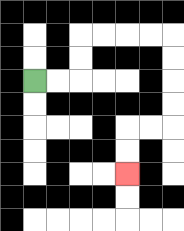{'start': '[1, 3]', 'end': '[5, 7]', 'path_directions': 'R,R,U,U,R,R,R,R,D,D,D,D,L,L,D,D', 'path_coordinates': '[[1, 3], [2, 3], [3, 3], [3, 2], [3, 1], [4, 1], [5, 1], [6, 1], [7, 1], [7, 2], [7, 3], [7, 4], [7, 5], [6, 5], [5, 5], [5, 6], [5, 7]]'}